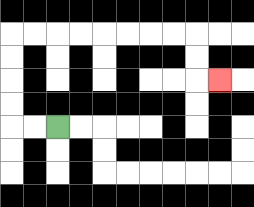{'start': '[2, 5]', 'end': '[9, 3]', 'path_directions': 'L,L,U,U,U,U,R,R,R,R,R,R,R,R,D,D,R', 'path_coordinates': '[[2, 5], [1, 5], [0, 5], [0, 4], [0, 3], [0, 2], [0, 1], [1, 1], [2, 1], [3, 1], [4, 1], [5, 1], [6, 1], [7, 1], [8, 1], [8, 2], [8, 3], [9, 3]]'}